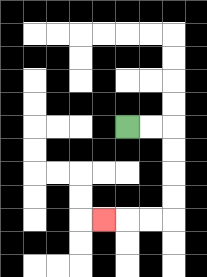{'start': '[5, 5]', 'end': '[4, 9]', 'path_directions': 'R,R,D,D,D,D,L,L,L', 'path_coordinates': '[[5, 5], [6, 5], [7, 5], [7, 6], [7, 7], [7, 8], [7, 9], [6, 9], [5, 9], [4, 9]]'}